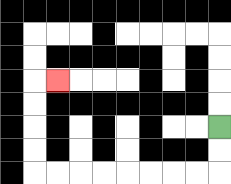{'start': '[9, 5]', 'end': '[2, 3]', 'path_directions': 'D,D,L,L,L,L,L,L,L,L,U,U,U,U,R', 'path_coordinates': '[[9, 5], [9, 6], [9, 7], [8, 7], [7, 7], [6, 7], [5, 7], [4, 7], [3, 7], [2, 7], [1, 7], [1, 6], [1, 5], [1, 4], [1, 3], [2, 3]]'}